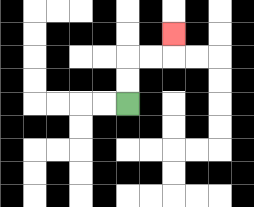{'start': '[5, 4]', 'end': '[7, 1]', 'path_directions': 'U,U,R,R,U', 'path_coordinates': '[[5, 4], [5, 3], [5, 2], [6, 2], [7, 2], [7, 1]]'}